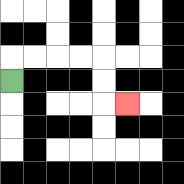{'start': '[0, 3]', 'end': '[5, 4]', 'path_directions': 'U,R,R,R,R,D,D,R', 'path_coordinates': '[[0, 3], [0, 2], [1, 2], [2, 2], [3, 2], [4, 2], [4, 3], [4, 4], [5, 4]]'}